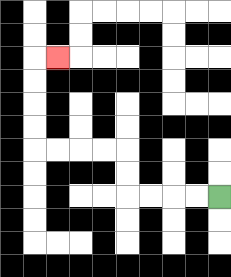{'start': '[9, 8]', 'end': '[2, 2]', 'path_directions': 'L,L,L,L,U,U,L,L,L,L,U,U,U,U,R', 'path_coordinates': '[[9, 8], [8, 8], [7, 8], [6, 8], [5, 8], [5, 7], [5, 6], [4, 6], [3, 6], [2, 6], [1, 6], [1, 5], [1, 4], [1, 3], [1, 2], [2, 2]]'}